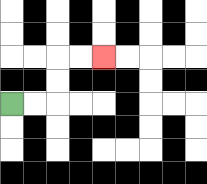{'start': '[0, 4]', 'end': '[4, 2]', 'path_directions': 'R,R,U,U,R,R', 'path_coordinates': '[[0, 4], [1, 4], [2, 4], [2, 3], [2, 2], [3, 2], [4, 2]]'}